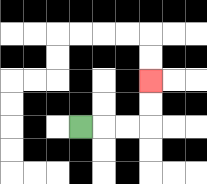{'start': '[3, 5]', 'end': '[6, 3]', 'path_directions': 'R,R,R,U,U', 'path_coordinates': '[[3, 5], [4, 5], [5, 5], [6, 5], [6, 4], [6, 3]]'}